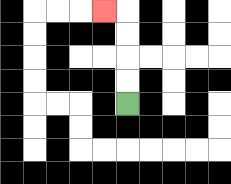{'start': '[5, 4]', 'end': '[4, 0]', 'path_directions': 'U,U,U,U,L', 'path_coordinates': '[[5, 4], [5, 3], [5, 2], [5, 1], [5, 0], [4, 0]]'}